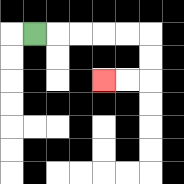{'start': '[1, 1]', 'end': '[4, 3]', 'path_directions': 'R,R,R,R,R,D,D,L,L', 'path_coordinates': '[[1, 1], [2, 1], [3, 1], [4, 1], [5, 1], [6, 1], [6, 2], [6, 3], [5, 3], [4, 3]]'}